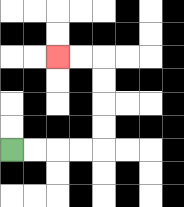{'start': '[0, 6]', 'end': '[2, 2]', 'path_directions': 'R,R,R,R,U,U,U,U,L,L', 'path_coordinates': '[[0, 6], [1, 6], [2, 6], [3, 6], [4, 6], [4, 5], [4, 4], [4, 3], [4, 2], [3, 2], [2, 2]]'}